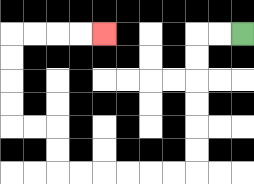{'start': '[10, 1]', 'end': '[4, 1]', 'path_directions': 'L,L,D,D,D,D,D,D,L,L,L,L,L,L,U,U,L,L,U,U,U,U,R,R,R,R', 'path_coordinates': '[[10, 1], [9, 1], [8, 1], [8, 2], [8, 3], [8, 4], [8, 5], [8, 6], [8, 7], [7, 7], [6, 7], [5, 7], [4, 7], [3, 7], [2, 7], [2, 6], [2, 5], [1, 5], [0, 5], [0, 4], [0, 3], [0, 2], [0, 1], [1, 1], [2, 1], [3, 1], [4, 1]]'}